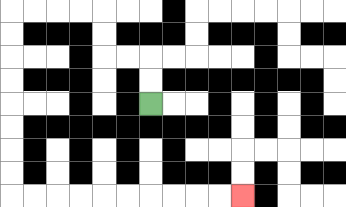{'start': '[6, 4]', 'end': '[10, 8]', 'path_directions': 'U,U,L,L,U,U,L,L,L,L,D,D,D,D,D,D,D,D,R,R,R,R,R,R,R,R,R,R', 'path_coordinates': '[[6, 4], [6, 3], [6, 2], [5, 2], [4, 2], [4, 1], [4, 0], [3, 0], [2, 0], [1, 0], [0, 0], [0, 1], [0, 2], [0, 3], [0, 4], [0, 5], [0, 6], [0, 7], [0, 8], [1, 8], [2, 8], [3, 8], [4, 8], [5, 8], [6, 8], [7, 8], [8, 8], [9, 8], [10, 8]]'}